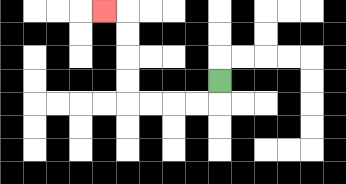{'start': '[9, 3]', 'end': '[4, 0]', 'path_directions': 'D,L,L,L,L,U,U,U,U,L', 'path_coordinates': '[[9, 3], [9, 4], [8, 4], [7, 4], [6, 4], [5, 4], [5, 3], [5, 2], [5, 1], [5, 0], [4, 0]]'}